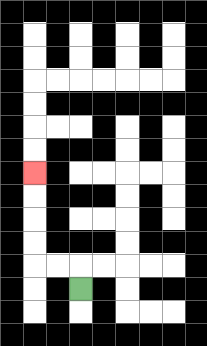{'start': '[3, 12]', 'end': '[1, 7]', 'path_directions': 'U,L,L,U,U,U,U', 'path_coordinates': '[[3, 12], [3, 11], [2, 11], [1, 11], [1, 10], [1, 9], [1, 8], [1, 7]]'}